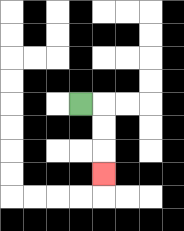{'start': '[3, 4]', 'end': '[4, 7]', 'path_directions': 'R,D,D,D', 'path_coordinates': '[[3, 4], [4, 4], [4, 5], [4, 6], [4, 7]]'}